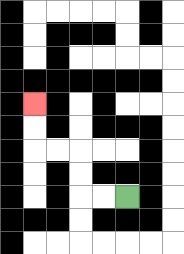{'start': '[5, 8]', 'end': '[1, 4]', 'path_directions': 'L,L,U,U,L,L,U,U', 'path_coordinates': '[[5, 8], [4, 8], [3, 8], [3, 7], [3, 6], [2, 6], [1, 6], [1, 5], [1, 4]]'}